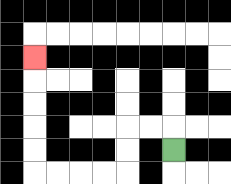{'start': '[7, 6]', 'end': '[1, 2]', 'path_directions': 'U,L,L,D,D,L,L,L,L,U,U,U,U,U', 'path_coordinates': '[[7, 6], [7, 5], [6, 5], [5, 5], [5, 6], [5, 7], [4, 7], [3, 7], [2, 7], [1, 7], [1, 6], [1, 5], [1, 4], [1, 3], [1, 2]]'}